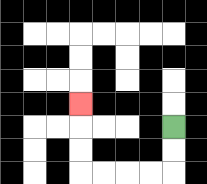{'start': '[7, 5]', 'end': '[3, 4]', 'path_directions': 'D,D,L,L,L,L,U,U,U', 'path_coordinates': '[[7, 5], [7, 6], [7, 7], [6, 7], [5, 7], [4, 7], [3, 7], [3, 6], [3, 5], [3, 4]]'}